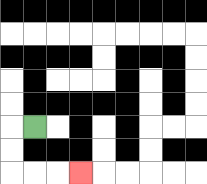{'start': '[1, 5]', 'end': '[3, 7]', 'path_directions': 'L,D,D,R,R,R', 'path_coordinates': '[[1, 5], [0, 5], [0, 6], [0, 7], [1, 7], [2, 7], [3, 7]]'}